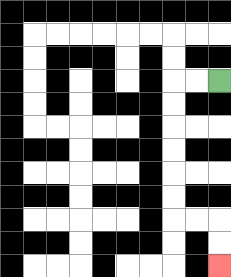{'start': '[9, 3]', 'end': '[9, 11]', 'path_directions': 'L,L,D,D,D,D,D,D,R,R,D,D', 'path_coordinates': '[[9, 3], [8, 3], [7, 3], [7, 4], [7, 5], [7, 6], [7, 7], [7, 8], [7, 9], [8, 9], [9, 9], [9, 10], [9, 11]]'}